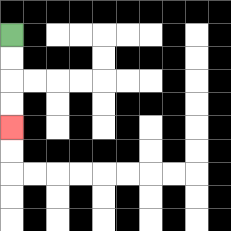{'start': '[0, 1]', 'end': '[0, 5]', 'path_directions': 'D,D,D,D', 'path_coordinates': '[[0, 1], [0, 2], [0, 3], [0, 4], [0, 5]]'}